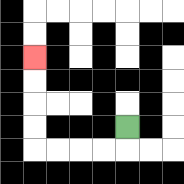{'start': '[5, 5]', 'end': '[1, 2]', 'path_directions': 'D,L,L,L,L,U,U,U,U', 'path_coordinates': '[[5, 5], [5, 6], [4, 6], [3, 6], [2, 6], [1, 6], [1, 5], [1, 4], [1, 3], [1, 2]]'}